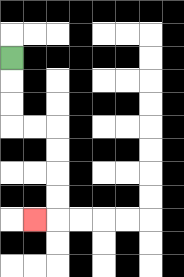{'start': '[0, 2]', 'end': '[1, 9]', 'path_directions': 'D,D,D,R,R,D,D,D,D,L', 'path_coordinates': '[[0, 2], [0, 3], [0, 4], [0, 5], [1, 5], [2, 5], [2, 6], [2, 7], [2, 8], [2, 9], [1, 9]]'}